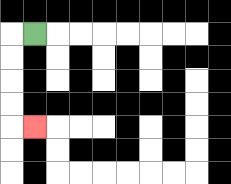{'start': '[1, 1]', 'end': '[1, 5]', 'path_directions': 'L,D,D,D,D,R', 'path_coordinates': '[[1, 1], [0, 1], [0, 2], [0, 3], [0, 4], [0, 5], [1, 5]]'}